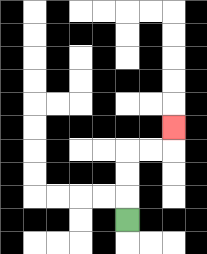{'start': '[5, 9]', 'end': '[7, 5]', 'path_directions': 'U,U,U,R,R,U', 'path_coordinates': '[[5, 9], [5, 8], [5, 7], [5, 6], [6, 6], [7, 6], [7, 5]]'}